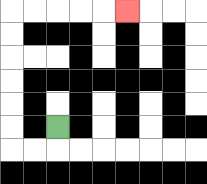{'start': '[2, 5]', 'end': '[5, 0]', 'path_directions': 'D,L,L,U,U,U,U,U,U,R,R,R,R,R', 'path_coordinates': '[[2, 5], [2, 6], [1, 6], [0, 6], [0, 5], [0, 4], [0, 3], [0, 2], [0, 1], [0, 0], [1, 0], [2, 0], [3, 0], [4, 0], [5, 0]]'}